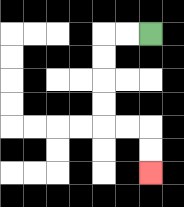{'start': '[6, 1]', 'end': '[6, 7]', 'path_directions': 'L,L,D,D,D,D,R,R,D,D', 'path_coordinates': '[[6, 1], [5, 1], [4, 1], [4, 2], [4, 3], [4, 4], [4, 5], [5, 5], [6, 5], [6, 6], [6, 7]]'}